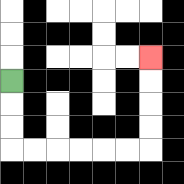{'start': '[0, 3]', 'end': '[6, 2]', 'path_directions': 'D,D,D,R,R,R,R,R,R,U,U,U,U', 'path_coordinates': '[[0, 3], [0, 4], [0, 5], [0, 6], [1, 6], [2, 6], [3, 6], [4, 6], [5, 6], [6, 6], [6, 5], [6, 4], [6, 3], [6, 2]]'}